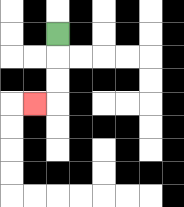{'start': '[2, 1]', 'end': '[1, 4]', 'path_directions': 'D,D,D,L', 'path_coordinates': '[[2, 1], [2, 2], [2, 3], [2, 4], [1, 4]]'}